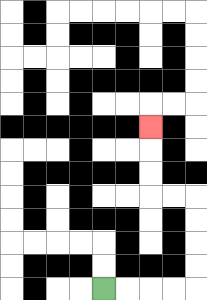{'start': '[4, 12]', 'end': '[6, 5]', 'path_directions': 'R,R,R,R,U,U,U,U,L,L,U,U,U', 'path_coordinates': '[[4, 12], [5, 12], [6, 12], [7, 12], [8, 12], [8, 11], [8, 10], [8, 9], [8, 8], [7, 8], [6, 8], [6, 7], [6, 6], [6, 5]]'}